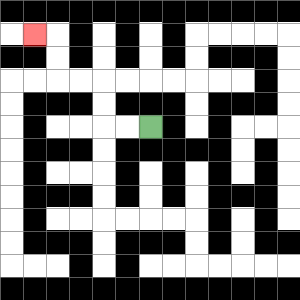{'start': '[6, 5]', 'end': '[1, 1]', 'path_directions': 'L,L,U,U,L,L,U,U,L', 'path_coordinates': '[[6, 5], [5, 5], [4, 5], [4, 4], [4, 3], [3, 3], [2, 3], [2, 2], [2, 1], [1, 1]]'}